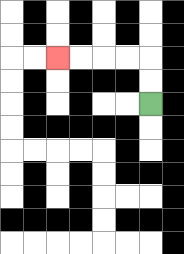{'start': '[6, 4]', 'end': '[2, 2]', 'path_directions': 'U,U,L,L,L,L', 'path_coordinates': '[[6, 4], [6, 3], [6, 2], [5, 2], [4, 2], [3, 2], [2, 2]]'}